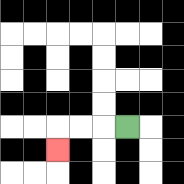{'start': '[5, 5]', 'end': '[2, 6]', 'path_directions': 'L,L,L,D', 'path_coordinates': '[[5, 5], [4, 5], [3, 5], [2, 5], [2, 6]]'}